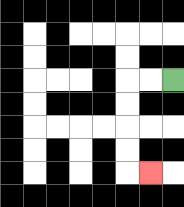{'start': '[7, 3]', 'end': '[6, 7]', 'path_directions': 'L,L,D,D,D,D,R', 'path_coordinates': '[[7, 3], [6, 3], [5, 3], [5, 4], [5, 5], [5, 6], [5, 7], [6, 7]]'}